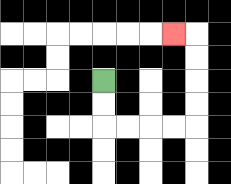{'start': '[4, 3]', 'end': '[7, 1]', 'path_directions': 'D,D,R,R,R,R,U,U,U,U,L', 'path_coordinates': '[[4, 3], [4, 4], [4, 5], [5, 5], [6, 5], [7, 5], [8, 5], [8, 4], [8, 3], [8, 2], [8, 1], [7, 1]]'}